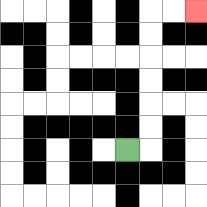{'start': '[5, 6]', 'end': '[8, 0]', 'path_directions': 'R,U,U,U,U,U,U,R,R', 'path_coordinates': '[[5, 6], [6, 6], [6, 5], [6, 4], [6, 3], [6, 2], [6, 1], [6, 0], [7, 0], [8, 0]]'}